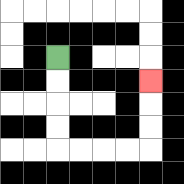{'start': '[2, 2]', 'end': '[6, 3]', 'path_directions': 'D,D,D,D,R,R,R,R,U,U,U', 'path_coordinates': '[[2, 2], [2, 3], [2, 4], [2, 5], [2, 6], [3, 6], [4, 6], [5, 6], [6, 6], [6, 5], [6, 4], [6, 3]]'}